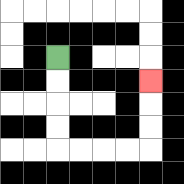{'start': '[2, 2]', 'end': '[6, 3]', 'path_directions': 'D,D,D,D,R,R,R,R,U,U,U', 'path_coordinates': '[[2, 2], [2, 3], [2, 4], [2, 5], [2, 6], [3, 6], [4, 6], [5, 6], [6, 6], [6, 5], [6, 4], [6, 3]]'}